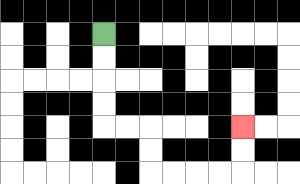{'start': '[4, 1]', 'end': '[10, 5]', 'path_directions': 'D,D,D,D,R,R,D,D,R,R,R,R,U,U', 'path_coordinates': '[[4, 1], [4, 2], [4, 3], [4, 4], [4, 5], [5, 5], [6, 5], [6, 6], [6, 7], [7, 7], [8, 7], [9, 7], [10, 7], [10, 6], [10, 5]]'}